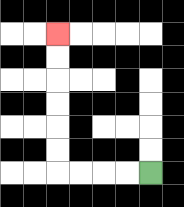{'start': '[6, 7]', 'end': '[2, 1]', 'path_directions': 'L,L,L,L,U,U,U,U,U,U', 'path_coordinates': '[[6, 7], [5, 7], [4, 7], [3, 7], [2, 7], [2, 6], [2, 5], [2, 4], [2, 3], [2, 2], [2, 1]]'}